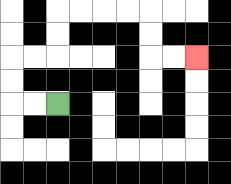{'start': '[2, 4]', 'end': '[8, 2]', 'path_directions': 'L,L,U,U,R,R,U,U,R,R,R,R,D,D,R,R', 'path_coordinates': '[[2, 4], [1, 4], [0, 4], [0, 3], [0, 2], [1, 2], [2, 2], [2, 1], [2, 0], [3, 0], [4, 0], [5, 0], [6, 0], [6, 1], [6, 2], [7, 2], [8, 2]]'}